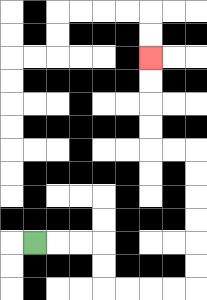{'start': '[1, 10]', 'end': '[6, 2]', 'path_directions': 'R,R,R,D,D,R,R,R,R,U,U,U,U,U,U,L,L,U,U,U,U', 'path_coordinates': '[[1, 10], [2, 10], [3, 10], [4, 10], [4, 11], [4, 12], [5, 12], [6, 12], [7, 12], [8, 12], [8, 11], [8, 10], [8, 9], [8, 8], [8, 7], [8, 6], [7, 6], [6, 6], [6, 5], [6, 4], [6, 3], [6, 2]]'}